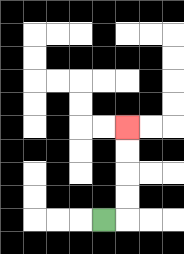{'start': '[4, 9]', 'end': '[5, 5]', 'path_directions': 'R,U,U,U,U', 'path_coordinates': '[[4, 9], [5, 9], [5, 8], [5, 7], [5, 6], [5, 5]]'}